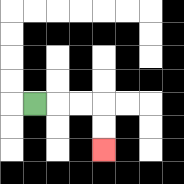{'start': '[1, 4]', 'end': '[4, 6]', 'path_directions': 'R,R,R,D,D', 'path_coordinates': '[[1, 4], [2, 4], [3, 4], [4, 4], [4, 5], [4, 6]]'}